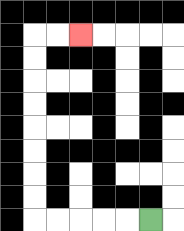{'start': '[6, 9]', 'end': '[3, 1]', 'path_directions': 'L,L,L,L,L,U,U,U,U,U,U,U,U,R,R', 'path_coordinates': '[[6, 9], [5, 9], [4, 9], [3, 9], [2, 9], [1, 9], [1, 8], [1, 7], [1, 6], [1, 5], [1, 4], [1, 3], [1, 2], [1, 1], [2, 1], [3, 1]]'}